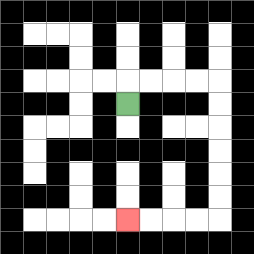{'start': '[5, 4]', 'end': '[5, 9]', 'path_directions': 'U,R,R,R,R,D,D,D,D,D,D,L,L,L,L', 'path_coordinates': '[[5, 4], [5, 3], [6, 3], [7, 3], [8, 3], [9, 3], [9, 4], [9, 5], [9, 6], [9, 7], [9, 8], [9, 9], [8, 9], [7, 9], [6, 9], [5, 9]]'}